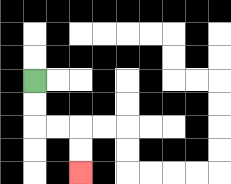{'start': '[1, 3]', 'end': '[3, 7]', 'path_directions': 'D,D,R,R,D,D', 'path_coordinates': '[[1, 3], [1, 4], [1, 5], [2, 5], [3, 5], [3, 6], [3, 7]]'}